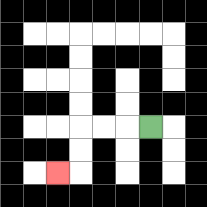{'start': '[6, 5]', 'end': '[2, 7]', 'path_directions': 'L,L,L,D,D,L', 'path_coordinates': '[[6, 5], [5, 5], [4, 5], [3, 5], [3, 6], [3, 7], [2, 7]]'}